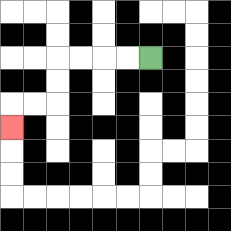{'start': '[6, 2]', 'end': '[0, 5]', 'path_directions': 'L,L,L,L,D,D,L,L,D', 'path_coordinates': '[[6, 2], [5, 2], [4, 2], [3, 2], [2, 2], [2, 3], [2, 4], [1, 4], [0, 4], [0, 5]]'}